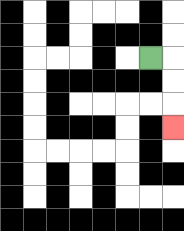{'start': '[6, 2]', 'end': '[7, 5]', 'path_directions': 'R,D,D,D', 'path_coordinates': '[[6, 2], [7, 2], [7, 3], [7, 4], [7, 5]]'}